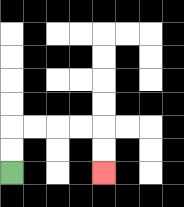{'start': '[0, 7]', 'end': '[4, 7]', 'path_directions': 'U,U,R,R,R,R,D,D', 'path_coordinates': '[[0, 7], [0, 6], [0, 5], [1, 5], [2, 5], [3, 5], [4, 5], [4, 6], [4, 7]]'}